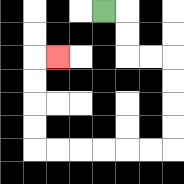{'start': '[4, 0]', 'end': '[2, 2]', 'path_directions': 'R,D,D,R,R,D,D,D,D,L,L,L,L,L,L,U,U,U,U,R', 'path_coordinates': '[[4, 0], [5, 0], [5, 1], [5, 2], [6, 2], [7, 2], [7, 3], [7, 4], [7, 5], [7, 6], [6, 6], [5, 6], [4, 6], [3, 6], [2, 6], [1, 6], [1, 5], [1, 4], [1, 3], [1, 2], [2, 2]]'}